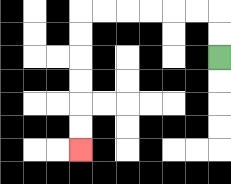{'start': '[9, 2]', 'end': '[3, 6]', 'path_directions': 'U,U,L,L,L,L,L,L,D,D,D,D,D,D', 'path_coordinates': '[[9, 2], [9, 1], [9, 0], [8, 0], [7, 0], [6, 0], [5, 0], [4, 0], [3, 0], [3, 1], [3, 2], [3, 3], [3, 4], [3, 5], [3, 6]]'}